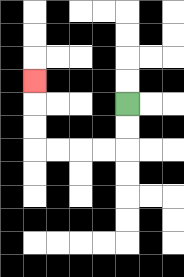{'start': '[5, 4]', 'end': '[1, 3]', 'path_directions': 'D,D,L,L,L,L,U,U,U', 'path_coordinates': '[[5, 4], [5, 5], [5, 6], [4, 6], [3, 6], [2, 6], [1, 6], [1, 5], [1, 4], [1, 3]]'}